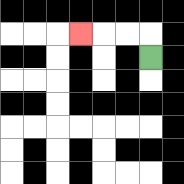{'start': '[6, 2]', 'end': '[3, 1]', 'path_directions': 'U,L,L,L', 'path_coordinates': '[[6, 2], [6, 1], [5, 1], [4, 1], [3, 1]]'}